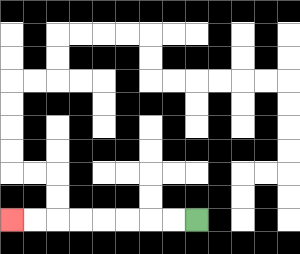{'start': '[8, 9]', 'end': '[0, 9]', 'path_directions': 'L,L,L,L,L,L,L,L', 'path_coordinates': '[[8, 9], [7, 9], [6, 9], [5, 9], [4, 9], [3, 9], [2, 9], [1, 9], [0, 9]]'}